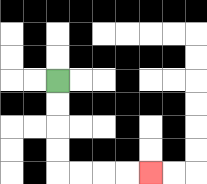{'start': '[2, 3]', 'end': '[6, 7]', 'path_directions': 'D,D,D,D,R,R,R,R', 'path_coordinates': '[[2, 3], [2, 4], [2, 5], [2, 6], [2, 7], [3, 7], [4, 7], [5, 7], [6, 7]]'}